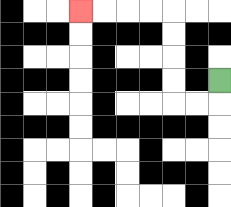{'start': '[9, 3]', 'end': '[3, 0]', 'path_directions': 'D,L,L,U,U,U,U,L,L,L,L', 'path_coordinates': '[[9, 3], [9, 4], [8, 4], [7, 4], [7, 3], [7, 2], [7, 1], [7, 0], [6, 0], [5, 0], [4, 0], [3, 0]]'}